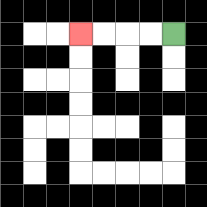{'start': '[7, 1]', 'end': '[3, 1]', 'path_directions': 'L,L,L,L', 'path_coordinates': '[[7, 1], [6, 1], [5, 1], [4, 1], [3, 1]]'}